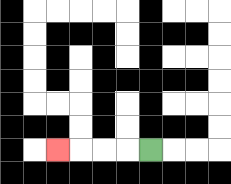{'start': '[6, 6]', 'end': '[2, 6]', 'path_directions': 'L,L,L,L', 'path_coordinates': '[[6, 6], [5, 6], [4, 6], [3, 6], [2, 6]]'}